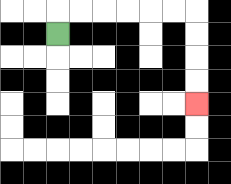{'start': '[2, 1]', 'end': '[8, 4]', 'path_directions': 'U,R,R,R,R,R,R,D,D,D,D', 'path_coordinates': '[[2, 1], [2, 0], [3, 0], [4, 0], [5, 0], [6, 0], [7, 0], [8, 0], [8, 1], [8, 2], [8, 3], [8, 4]]'}